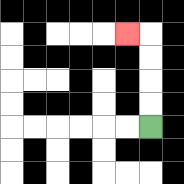{'start': '[6, 5]', 'end': '[5, 1]', 'path_directions': 'U,U,U,U,L', 'path_coordinates': '[[6, 5], [6, 4], [6, 3], [6, 2], [6, 1], [5, 1]]'}